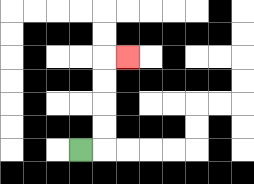{'start': '[3, 6]', 'end': '[5, 2]', 'path_directions': 'R,U,U,U,U,R', 'path_coordinates': '[[3, 6], [4, 6], [4, 5], [4, 4], [4, 3], [4, 2], [5, 2]]'}